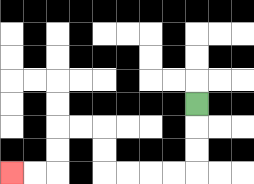{'start': '[8, 4]', 'end': '[0, 7]', 'path_directions': 'D,D,D,L,L,L,L,U,U,L,L,D,D,L,L', 'path_coordinates': '[[8, 4], [8, 5], [8, 6], [8, 7], [7, 7], [6, 7], [5, 7], [4, 7], [4, 6], [4, 5], [3, 5], [2, 5], [2, 6], [2, 7], [1, 7], [0, 7]]'}